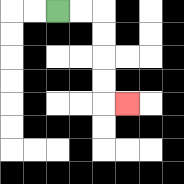{'start': '[2, 0]', 'end': '[5, 4]', 'path_directions': 'R,R,D,D,D,D,R', 'path_coordinates': '[[2, 0], [3, 0], [4, 0], [4, 1], [4, 2], [4, 3], [4, 4], [5, 4]]'}